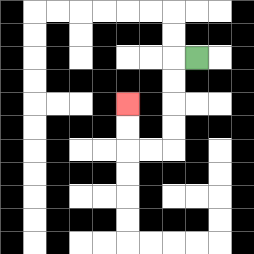{'start': '[8, 2]', 'end': '[5, 4]', 'path_directions': 'L,D,D,D,D,L,L,U,U', 'path_coordinates': '[[8, 2], [7, 2], [7, 3], [7, 4], [7, 5], [7, 6], [6, 6], [5, 6], [5, 5], [5, 4]]'}